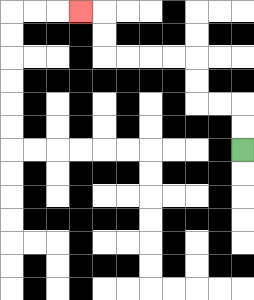{'start': '[10, 6]', 'end': '[3, 0]', 'path_directions': 'U,U,L,L,U,U,L,L,L,L,U,U,L', 'path_coordinates': '[[10, 6], [10, 5], [10, 4], [9, 4], [8, 4], [8, 3], [8, 2], [7, 2], [6, 2], [5, 2], [4, 2], [4, 1], [4, 0], [3, 0]]'}